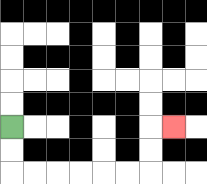{'start': '[0, 5]', 'end': '[7, 5]', 'path_directions': 'D,D,R,R,R,R,R,R,U,U,R', 'path_coordinates': '[[0, 5], [0, 6], [0, 7], [1, 7], [2, 7], [3, 7], [4, 7], [5, 7], [6, 7], [6, 6], [6, 5], [7, 5]]'}